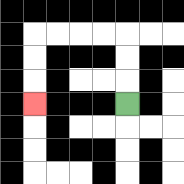{'start': '[5, 4]', 'end': '[1, 4]', 'path_directions': 'U,U,U,L,L,L,L,D,D,D', 'path_coordinates': '[[5, 4], [5, 3], [5, 2], [5, 1], [4, 1], [3, 1], [2, 1], [1, 1], [1, 2], [1, 3], [1, 4]]'}